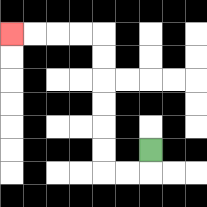{'start': '[6, 6]', 'end': '[0, 1]', 'path_directions': 'D,L,L,U,U,U,U,U,U,L,L,L,L', 'path_coordinates': '[[6, 6], [6, 7], [5, 7], [4, 7], [4, 6], [4, 5], [4, 4], [4, 3], [4, 2], [4, 1], [3, 1], [2, 1], [1, 1], [0, 1]]'}